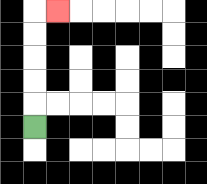{'start': '[1, 5]', 'end': '[2, 0]', 'path_directions': 'U,U,U,U,U,R', 'path_coordinates': '[[1, 5], [1, 4], [1, 3], [1, 2], [1, 1], [1, 0], [2, 0]]'}